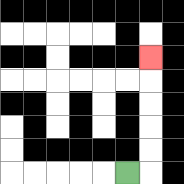{'start': '[5, 7]', 'end': '[6, 2]', 'path_directions': 'R,U,U,U,U,U', 'path_coordinates': '[[5, 7], [6, 7], [6, 6], [6, 5], [6, 4], [6, 3], [6, 2]]'}